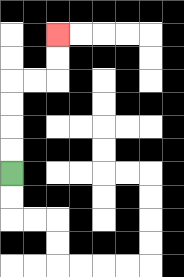{'start': '[0, 7]', 'end': '[2, 1]', 'path_directions': 'U,U,U,U,R,R,U,U', 'path_coordinates': '[[0, 7], [0, 6], [0, 5], [0, 4], [0, 3], [1, 3], [2, 3], [2, 2], [2, 1]]'}